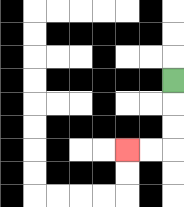{'start': '[7, 3]', 'end': '[5, 6]', 'path_directions': 'D,D,D,L,L', 'path_coordinates': '[[7, 3], [7, 4], [7, 5], [7, 6], [6, 6], [5, 6]]'}